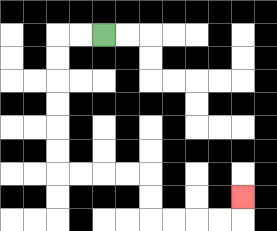{'start': '[4, 1]', 'end': '[10, 8]', 'path_directions': 'L,L,D,D,D,D,D,D,R,R,R,R,D,D,R,R,R,R,U', 'path_coordinates': '[[4, 1], [3, 1], [2, 1], [2, 2], [2, 3], [2, 4], [2, 5], [2, 6], [2, 7], [3, 7], [4, 7], [5, 7], [6, 7], [6, 8], [6, 9], [7, 9], [8, 9], [9, 9], [10, 9], [10, 8]]'}